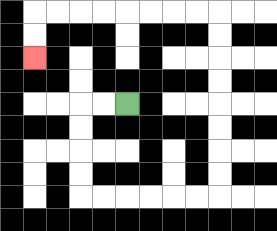{'start': '[5, 4]', 'end': '[1, 2]', 'path_directions': 'L,L,D,D,D,D,R,R,R,R,R,R,U,U,U,U,U,U,U,U,L,L,L,L,L,L,L,L,D,D', 'path_coordinates': '[[5, 4], [4, 4], [3, 4], [3, 5], [3, 6], [3, 7], [3, 8], [4, 8], [5, 8], [6, 8], [7, 8], [8, 8], [9, 8], [9, 7], [9, 6], [9, 5], [9, 4], [9, 3], [9, 2], [9, 1], [9, 0], [8, 0], [7, 0], [6, 0], [5, 0], [4, 0], [3, 0], [2, 0], [1, 0], [1, 1], [1, 2]]'}